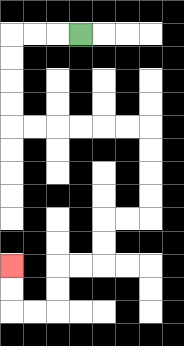{'start': '[3, 1]', 'end': '[0, 11]', 'path_directions': 'L,L,L,D,D,D,D,R,R,R,R,R,R,D,D,D,D,L,L,D,D,L,L,D,D,L,L,U,U', 'path_coordinates': '[[3, 1], [2, 1], [1, 1], [0, 1], [0, 2], [0, 3], [0, 4], [0, 5], [1, 5], [2, 5], [3, 5], [4, 5], [5, 5], [6, 5], [6, 6], [6, 7], [6, 8], [6, 9], [5, 9], [4, 9], [4, 10], [4, 11], [3, 11], [2, 11], [2, 12], [2, 13], [1, 13], [0, 13], [0, 12], [0, 11]]'}